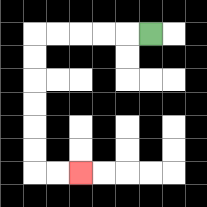{'start': '[6, 1]', 'end': '[3, 7]', 'path_directions': 'L,L,L,L,L,D,D,D,D,D,D,R,R', 'path_coordinates': '[[6, 1], [5, 1], [4, 1], [3, 1], [2, 1], [1, 1], [1, 2], [1, 3], [1, 4], [1, 5], [1, 6], [1, 7], [2, 7], [3, 7]]'}